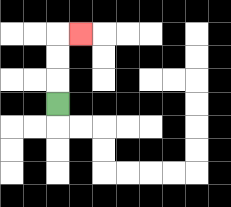{'start': '[2, 4]', 'end': '[3, 1]', 'path_directions': 'U,U,U,R', 'path_coordinates': '[[2, 4], [2, 3], [2, 2], [2, 1], [3, 1]]'}